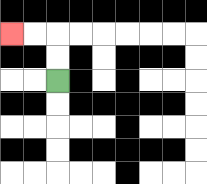{'start': '[2, 3]', 'end': '[0, 1]', 'path_directions': 'U,U,L,L', 'path_coordinates': '[[2, 3], [2, 2], [2, 1], [1, 1], [0, 1]]'}